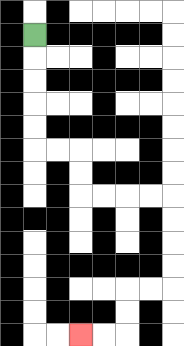{'start': '[1, 1]', 'end': '[3, 14]', 'path_directions': 'D,D,D,D,D,R,R,D,D,R,R,R,R,D,D,D,D,L,L,D,D,L,L', 'path_coordinates': '[[1, 1], [1, 2], [1, 3], [1, 4], [1, 5], [1, 6], [2, 6], [3, 6], [3, 7], [3, 8], [4, 8], [5, 8], [6, 8], [7, 8], [7, 9], [7, 10], [7, 11], [7, 12], [6, 12], [5, 12], [5, 13], [5, 14], [4, 14], [3, 14]]'}